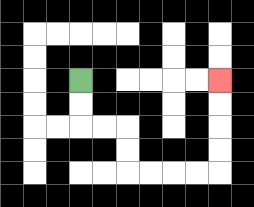{'start': '[3, 3]', 'end': '[9, 3]', 'path_directions': 'D,D,R,R,D,D,R,R,R,R,U,U,U,U', 'path_coordinates': '[[3, 3], [3, 4], [3, 5], [4, 5], [5, 5], [5, 6], [5, 7], [6, 7], [7, 7], [8, 7], [9, 7], [9, 6], [9, 5], [9, 4], [9, 3]]'}